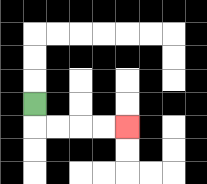{'start': '[1, 4]', 'end': '[5, 5]', 'path_directions': 'D,R,R,R,R', 'path_coordinates': '[[1, 4], [1, 5], [2, 5], [3, 5], [4, 5], [5, 5]]'}